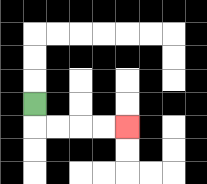{'start': '[1, 4]', 'end': '[5, 5]', 'path_directions': 'D,R,R,R,R', 'path_coordinates': '[[1, 4], [1, 5], [2, 5], [3, 5], [4, 5], [5, 5]]'}